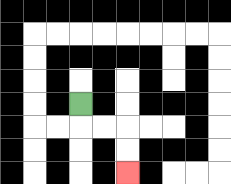{'start': '[3, 4]', 'end': '[5, 7]', 'path_directions': 'D,R,R,D,D', 'path_coordinates': '[[3, 4], [3, 5], [4, 5], [5, 5], [5, 6], [5, 7]]'}